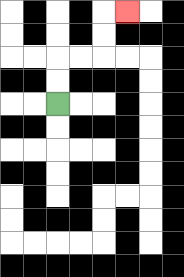{'start': '[2, 4]', 'end': '[5, 0]', 'path_directions': 'U,U,R,R,U,U,R', 'path_coordinates': '[[2, 4], [2, 3], [2, 2], [3, 2], [4, 2], [4, 1], [4, 0], [5, 0]]'}